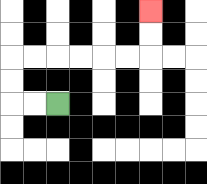{'start': '[2, 4]', 'end': '[6, 0]', 'path_directions': 'L,L,U,U,R,R,R,R,R,R,U,U', 'path_coordinates': '[[2, 4], [1, 4], [0, 4], [0, 3], [0, 2], [1, 2], [2, 2], [3, 2], [4, 2], [5, 2], [6, 2], [6, 1], [6, 0]]'}